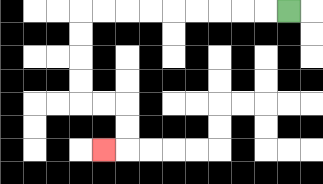{'start': '[12, 0]', 'end': '[4, 6]', 'path_directions': 'L,L,L,L,L,L,L,L,L,D,D,D,D,R,R,D,D,L', 'path_coordinates': '[[12, 0], [11, 0], [10, 0], [9, 0], [8, 0], [7, 0], [6, 0], [5, 0], [4, 0], [3, 0], [3, 1], [3, 2], [3, 3], [3, 4], [4, 4], [5, 4], [5, 5], [5, 6], [4, 6]]'}